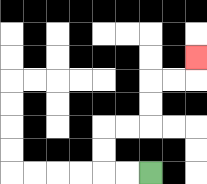{'start': '[6, 7]', 'end': '[8, 2]', 'path_directions': 'L,L,U,U,R,R,U,U,R,R,U', 'path_coordinates': '[[6, 7], [5, 7], [4, 7], [4, 6], [4, 5], [5, 5], [6, 5], [6, 4], [6, 3], [7, 3], [8, 3], [8, 2]]'}